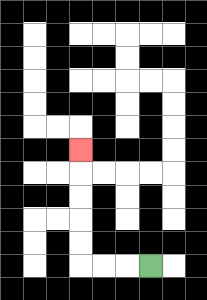{'start': '[6, 11]', 'end': '[3, 6]', 'path_directions': 'L,L,L,U,U,U,U,U', 'path_coordinates': '[[6, 11], [5, 11], [4, 11], [3, 11], [3, 10], [3, 9], [3, 8], [3, 7], [3, 6]]'}